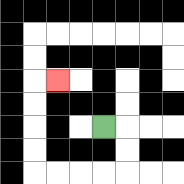{'start': '[4, 5]', 'end': '[2, 3]', 'path_directions': 'R,D,D,L,L,L,L,U,U,U,U,R', 'path_coordinates': '[[4, 5], [5, 5], [5, 6], [5, 7], [4, 7], [3, 7], [2, 7], [1, 7], [1, 6], [1, 5], [1, 4], [1, 3], [2, 3]]'}